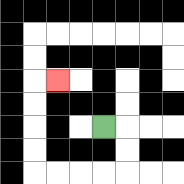{'start': '[4, 5]', 'end': '[2, 3]', 'path_directions': 'R,D,D,L,L,L,L,U,U,U,U,R', 'path_coordinates': '[[4, 5], [5, 5], [5, 6], [5, 7], [4, 7], [3, 7], [2, 7], [1, 7], [1, 6], [1, 5], [1, 4], [1, 3], [2, 3]]'}